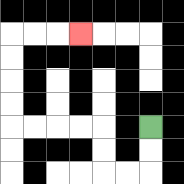{'start': '[6, 5]', 'end': '[3, 1]', 'path_directions': 'D,D,L,L,U,U,L,L,L,L,U,U,U,U,R,R,R', 'path_coordinates': '[[6, 5], [6, 6], [6, 7], [5, 7], [4, 7], [4, 6], [4, 5], [3, 5], [2, 5], [1, 5], [0, 5], [0, 4], [0, 3], [0, 2], [0, 1], [1, 1], [2, 1], [3, 1]]'}